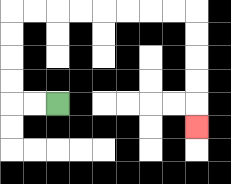{'start': '[2, 4]', 'end': '[8, 5]', 'path_directions': 'L,L,U,U,U,U,R,R,R,R,R,R,R,R,D,D,D,D,D', 'path_coordinates': '[[2, 4], [1, 4], [0, 4], [0, 3], [0, 2], [0, 1], [0, 0], [1, 0], [2, 0], [3, 0], [4, 0], [5, 0], [6, 0], [7, 0], [8, 0], [8, 1], [8, 2], [8, 3], [8, 4], [8, 5]]'}